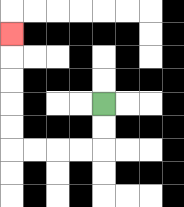{'start': '[4, 4]', 'end': '[0, 1]', 'path_directions': 'D,D,L,L,L,L,U,U,U,U,U', 'path_coordinates': '[[4, 4], [4, 5], [4, 6], [3, 6], [2, 6], [1, 6], [0, 6], [0, 5], [0, 4], [0, 3], [0, 2], [0, 1]]'}